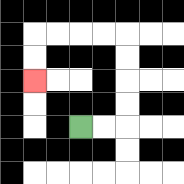{'start': '[3, 5]', 'end': '[1, 3]', 'path_directions': 'R,R,U,U,U,U,L,L,L,L,D,D', 'path_coordinates': '[[3, 5], [4, 5], [5, 5], [5, 4], [5, 3], [5, 2], [5, 1], [4, 1], [3, 1], [2, 1], [1, 1], [1, 2], [1, 3]]'}